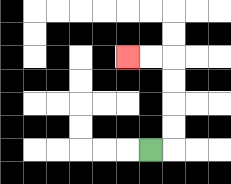{'start': '[6, 6]', 'end': '[5, 2]', 'path_directions': 'R,U,U,U,U,L,L', 'path_coordinates': '[[6, 6], [7, 6], [7, 5], [7, 4], [7, 3], [7, 2], [6, 2], [5, 2]]'}